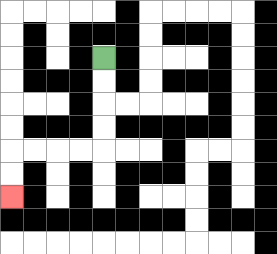{'start': '[4, 2]', 'end': '[0, 8]', 'path_directions': 'D,D,D,D,L,L,L,L,D,D', 'path_coordinates': '[[4, 2], [4, 3], [4, 4], [4, 5], [4, 6], [3, 6], [2, 6], [1, 6], [0, 6], [0, 7], [0, 8]]'}